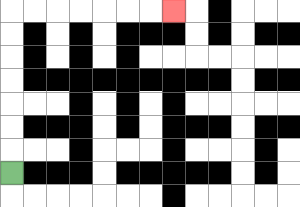{'start': '[0, 7]', 'end': '[7, 0]', 'path_directions': 'U,U,U,U,U,U,U,R,R,R,R,R,R,R', 'path_coordinates': '[[0, 7], [0, 6], [0, 5], [0, 4], [0, 3], [0, 2], [0, 1], [0, 0], [1, 0], [2, 0], [3, 0], [4, 0], [5, 0], [6, 0], [7, 0]]'}